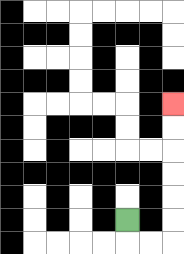{'start': '[5, 9]', 'end': '[7, 4]', 'path_directions': 'D,R,R,U,U,U,U,U,U', 'path_coordinates': '[[5, 9], [5, 10], [6, 10], [7, 10], [7, 9], [7, 8], [7, 7], [7, 6], [7, 5], [7, 4]]'}